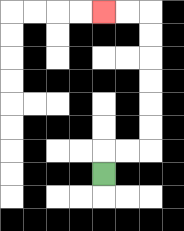{'start': '[4, 7]', 'end': '[4, 0]', 'path_directions': 'U,R,R,U,U,U,U,U,U,L,L', 'path_coordinates': '[[4, 7], [4, 6], [5, 6], [6, 6], [6, 5], [6, 4], [6, 3], [6, 2], [6, 1], [6, 0], [5, 0], [4, 0]]'}